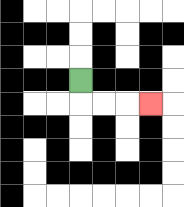{'start': '[3, 3]', 'end': '[6, 4]', 'path_directions': 'D,R,R,R', 'path_coordinates': '[[3, 3], [3, 4], [4, 4], [5, 4], [6, 4]]'}